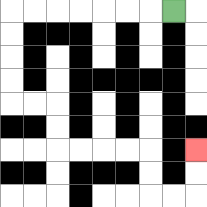{'start': '[7, 0]', 'end': '[8, 6]', 'path_directions': 'L,L,L,L,L,L,L,D,D,D,D,R,R,D,D,R,R,R,R,D,D,R,R,U,U', 'path_coordinates': '[[7, 0], [6, 0], [5, 0], [4, 0], [3, 0], [2, 0], [1, 0], [0, 0], [0, 1], [0, 2], [0, 3], [0, 4], [1, 4], [2, 4], [2, 5], [2, 6], [3, 6], [4, 6], [5, 6], [6, 6], [6, 7], [6, 8], [7, 8], [8, 8], [8, 7], [8, 6]]'}